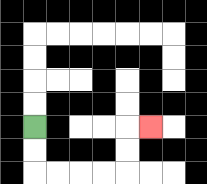{'start': '[1, 5]', 'end': '[6, 5]', 'path_directions': 'D,D,R,R,R,R,U,U,R', 'path_coordinates': '[[1, 5], [1, 6], [1, 7], [2, 7], [3, 7], [4, 7], [5, 7], [5, 6], [5, 5], [6, 5]]'}